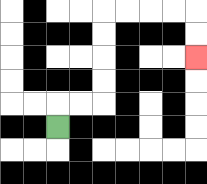{'start': '[2, 5]', 'end': '[8, 2]', 'path_directions': 'U,R,R,U,U,U,U,R,R,R,R,D,D', 'path_coordinates': '[[2, 5], [2, 4], [3, 4], [4, 4], [4, 3], [4, 2], [4, 1], [4, 0], [5, 0], [6, 0], [7, 0], [8, 0], [8, 1], [8, 2]]'}